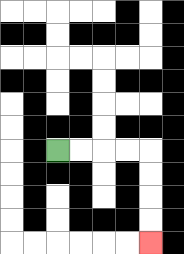{'start': '[2, 6]', 'end': '[6, 10]', 'path_directions': 'R,R,R,R,D,D,D,D', 'path_coordinates': '[[2, 6], [3, 6], [4, 6], [5, 6], [6, 6], [6, 7], [6, 8], [6, 9], [6, 10]]'}